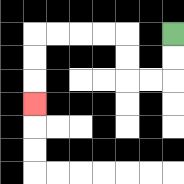{'start': '[7, 1]', 'end': '[1, 4]', 'path_directions': 'D,D,L,L,U,U,L,L,L,L,D,D,D', 'path_coordinates': '[[7, 1], [7, 2], [7, 3], [6, 3], [5, 3], [5, 2], [5, 1], [4, 1], [3, 1], [2, 1], [1, 1], [1, 2], [1, 3], [1, 4]]'}